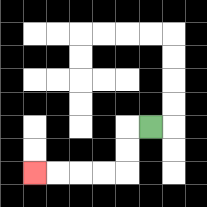{'start': '[6, 5]', 'end': '[1, 7]', 'path_directions': 'L,D,D,L,L,L,L', 'path_coordinates': '[[6, 5], [5, 5], [5, 6], [5, 7], [4, 7], [3, 7], [2, 7], [1, 7]]'}